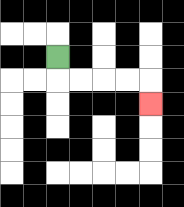{'start': '[2, 2]', 'end': '[6, 4]', 'path_directions': 'D,R,R,R,R,D', 'path_coordinates': '[[2, 2], [2, 3], [3, 3], [4, 3], [5, 3], [6, 3], [6, 4]]'}